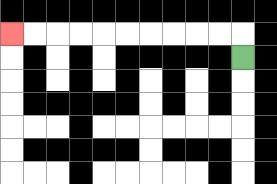{'start': '[10, 2]', 'end': '[0, 1]', 'path_directions': 'U,L,L,L,L,L,L,L,L,L,L', 'path_coordinates': '[[10, 2], [10, 1], [9, 1], [8, 1], [7, 1], [6, 1], [5, 1], [4, 1], [3, 1], [2, 1], [1, 1], [0, 1]]'}